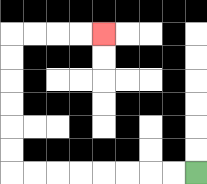{'start': '[8, 7]', 'end': '[4, 1]', 'path_directions': 'L,L,L,L,L,L,L,L,U,U,U,U,U,U,R,R,R,R', 'path_coordinates': '[[8, 7], [7, 7], [6, 7], [5, 7], [4, 7], [3, 7], [2, 7], [1, 7], [0, 7], [0, 6], [0, 5], [0, 4], [0, 3], [0, 2], [0, 1], [1, 1], [2, 1], [3, 1], [4, 1]]'}